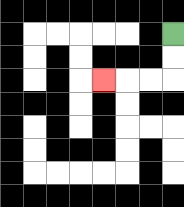{'start': '[7, 1]', 'end': '[4, 3]', 'path_directions': 'D,D,L,L,L', 'path_coordinates': '[[7, 1], [7, 2], [7, 3], [6, 3], [5, 3], [4, 3]]'}